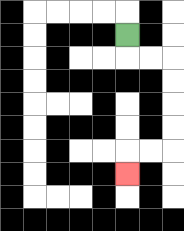{'start': '[5, 1]', 'end': '[5, 7]', 'path_directions': 'D,R,R,D,D,D,D,L,L,D', 'path_coordinates': '[[5, 1], [5, 2], [6, 2], [7, 2], [7, 3], [7, 4], [7, 5], [7, 6], [6, 6], [5, 6], [5, 7]]'}